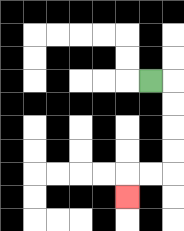{'start': '[6, 3]', 'end': '[5, 8]', 'path_directions': 'R,D,D,D,D,L,L,D', 'path_coordinates': '[[6, 3], [7, 3], [7, 4], [7, 5], [7, 6], [7, 7], [6, 7], [5, 7], [5, 8]]'}